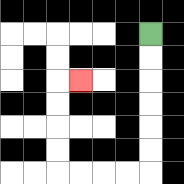{'start': '[6, 1]', 'end': '[3, 3]', 'path_directions': 'D,D,D,D,D,D,L,L,L,L,U,U,U,U,R', 'path_coordinates': '[[6, 1], [6, 2], [6, 3], [6, 4], [6, 5], [6, 6], [6, 7], [5, 7], [4, 7], [3, 7], [2, 7], [2, 6], [2, 5], [2, 4], [2, 3], [3, 3]]'}